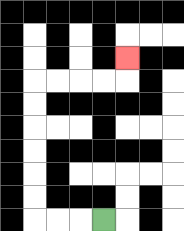{'start': '[4, 9]', 'end': '[5, 2]', 'path_directions': 'L,L,L,U,U,U,U,U,U,R,R,R,R,U', 'path_coordinates': '[[4, 9], [3, 9], [2, 9], [1, 9], [1, 8], [1, 7], [1, 6], [1, 5], [1, 4], [1, 3], [2, 3], [3, 3], [4, 3], [5, 3], [5, 2]]'}